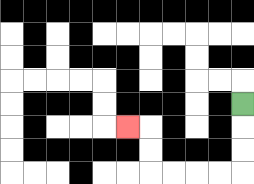{'start': '[10, 4]', 'end': '[5, 5]', 'path_directions': 'D,D,D,L,L,L,L,U,U,L', 'path_coordinates': '[[10, 4], [10, 5], [10, 6], [10, 7], [9, 7], [8, 7], [7, 7], [6, 7], [6, 6], [6, 5], [5, 5]]'}